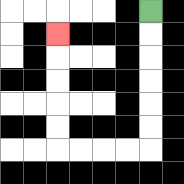{'start': '[6, 0]', 'end': '[2, 1]', 'path_directions': 'D,D,D,D,D,D,L,L,L,L,U,U,U,U,U', 'path_coordinates': '[[6, 0], [6, 1], [6, 2], [6, 3], [6, 4], [6, 5], [6, 6], [5, 6], [4, 6], [3, 6], [2, 6], [2, 5], [2, 4], [2, 3], [2, 2], [2, 1]]'}